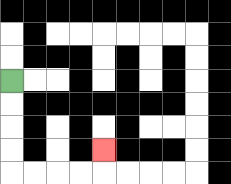{'start': '[0, 3]', 'end': '[4, 6]', 'path_directions': 'D,D,D,D,R,R,R,R,U', 'path_coordinates': '[[0, 3], [0, 4], [0, 5], [0, 6], [0, 7], [1, 7], [2, 7], [3, 7], [4, 7], [4, 6]]'}